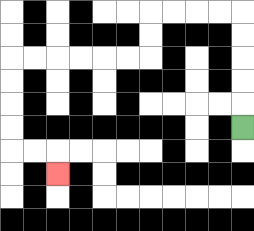{'start': '[10, 5]', 'end': '[2, 7]', 'path_directions': 'U,U,U,U,U,L,L,L,L,D,D,L,L,L,L,L,L,D,D,D,D,R,R,D', 'path_coordinates': '[[10, 5], [10, 4], [10, 3], [10, 2], [10, 1], [10, 0], [9, 0], [8, 0], [7, 0], [6, 0], [6, 1], [6, 2], [5, 2], [4, 2], [3, 2], [2, 2], [1, 2], [0, 2], [0, 3], [0, 4], [0, 5], [0, 6], [1, 6], [2, 6], [2, 7]]'}